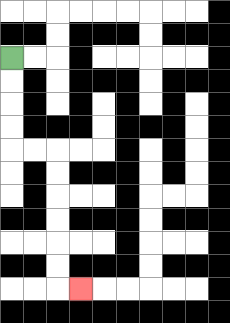{'start': '[0, 2]', 'end': '[3, 12]', 'path_directions': 'D,D,D,D,R,R,D,D,D,D,D,D,R', 'path_coordinates': '[[0, 2], [0, 3], [0, 4], [0, 5], [0, 6], [1, 6], [2, 6], [2, 7], [2, 8], [2, 9], [2, 10], [2, 11], [2, 12], [3, 12]]'}